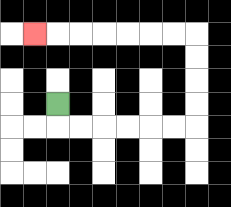{'start': '[2, 4]', 'end': '[1, 1]', 'path_directions': 'D,R,R,R,R,R,R,U,U,U,U,L,L,L,L,L,L,L', 'path_coordinates': '[[2, 4], [2, 5], [3, 5], [4, 5], [5, 5], [6, 5], [7, 5], [8, 5], [8, 4], [8, 3], [8, 2], [8, 1], [7, 1], [6, 1], [5, 1], [4, 1], [3, 1], [2, 1], [1, 1]]'}